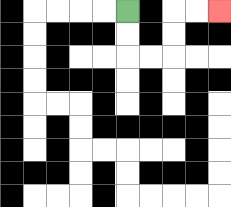{'start': '[5, 0]', 'end': '[9, 0]', 'path_directions': 'D,D,R,R,U,U,R,R', 'path_coordinates': '[[5, 0], [5, 1], [5, 2], [6, 2], [7, 2], [7, 1], [7, 0], [8, 0], [9, 0]]'}